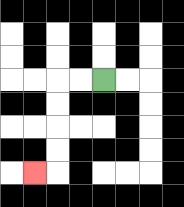{'start': '[4, 3]', 'end': '[1, 7]', 'path_directions': 'L,L,D,D,D,D,L', 'path_coordinates': '[[4, 3], [3, 3], [2, 3], [2, 4], [2, 5], [2, 6], [2, 7], [1, 7]]'}